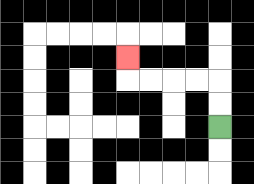{'start': '[9, 5]', 'end': '[5, 2]', 'path_directions': 'U,U,L,L,L,L,U', 'path_coordinates': '[[9, 5], [9, 4], [9, 3], [8, 3], [7, 3], [6, 3], [5, 3], [5, 2]]'}